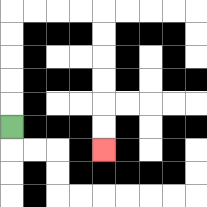{'start': '[0, 5]', 'end': '[4, 6]', 'path_directions': 'U,U,U,U,U,R,R,R,R,D,D,D,D,D,D', 'path_coordinates': '[[0, 5], [0, 4], [0, 3], [0, 2], [0, 1], [0, 0], [1, 0], [2, 0], [3, 0], [4, 0], [4, 1], [4, 2], [4, 3], [4, 4], [4, 5], [4, 6]]'}